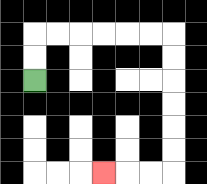{'start': '[1, 3]', 'end': '[4, 7]', 'path_directions': 'U,U,R,R,R,R,R,R,D,D,D,D,D,D,L,L,L', 'path_coordinates': '[[1, 3], [1, 2], [1, 1], [2, 1], [3, 1], [4, 1], [5, 1], [6, 1], [7, 1], [7, 2], [7, 3], [7, 4], [7, 5], [7, 6], [7, 7], [6, 7], [5, 7], [4, 7]]'}